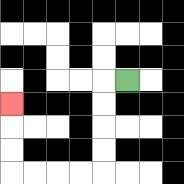{'start': '[5, 3]', 'end': '[0, 4]', 'path_directions': 'L,D,D,D,D,L,L,L,L,U,U,U', 'path_coordinates': '[[5, 3], [4, 3], [4, 4], [4, 5], [4, 6], [4, 7], [3, 7], [2, 7], [1, 7], [0, 7], [0, 6], [0, 5], [0, 4]]'}